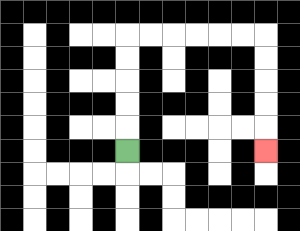{'start': '[5, 6]', 'end': '[11, 6]', 'path_directions': 'U,U,U,U,U,R,R,R,R,R,R,D,D,D,D,D', 'path_coordinates': '[[5, 6], [5, 5], [5, 4], [5, 3], [5, 2], [5, 1], [6, 1], [7, 1], [8, 1], [9, 1], [10, 1], [11, 1], [11, 2], [11, 3], [11, 4], [11, 5], [11, 6]]'}